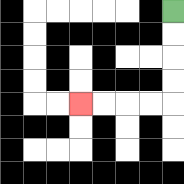{'start': '[7, 0]', 'end': '[3, 4]', 'path_directions': 'D,D,D,D,L,L,L,L', 'path_coordinates': '[[7, 0], [7, 1], [7, 2], [7, 3], [7, 4], [6, 4], [5, 4], [4, 4], [3, 4]]'}